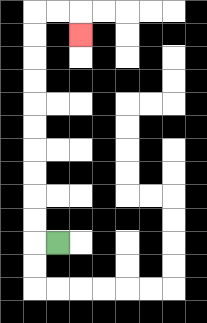{'start': '[2, 10]', 'end': '[3, 1]', 'path_directions': 'L,U,U,U,U,U,U,U,U,U,U,R,R,D', 'path_coordinates': '[[2, 10], [1, 10], [1, 9], [1, 8], [1, 7], [1, 6], [1, 5], [1, 4], [1, 3], [1, 2], [1, 1], [1, 0], [2, 0], [3, 0], [3, 1]]'}